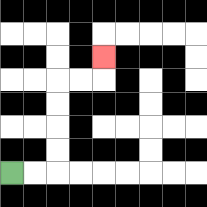{'start': '[0, 7]', 'end': '[4, 2]', 'path_directions': 'R,R,U,U,U,U,R,R,U', 'path_coordinates': '[[0, 7], [1, 7], [2, 7], [2, 6], [2, 5], [2, 4], [2, 3], [3, 3], [4, 3], [4, 2]]'}